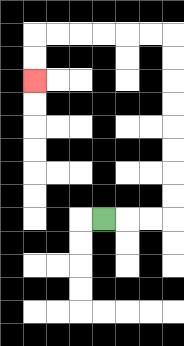{'start': '[4, 9]', 'end': '[1, 3]', 'path_directions': 'R,R,R,U,U,U,U,U,U,U,U,L,L,L,L,L,L,D,D', 'path_coordinates': '[[4, 9], [5, 9], [6, 9], [7, 9], [7, 8], [7, 7], [7, 6], [7, 5], [7, 4], [7, 3], [7, 2], [7, 1], [6, 1], [5, 1], [4, 1], [3, 1], [2, 1], [1, 1], [1, 2], [1, 3]]'}